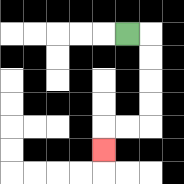{'start': '[5, 1]', 'end': '[4, 6]', 'path_directions': 'R,D,D,D,D,L,L,D', 'path_coordinates': '[[5, 1], [6, 1], [6, 2], [6, 3], [6, 4], [6, 5], [5, 5], [4, 5], [4, 6]]'}